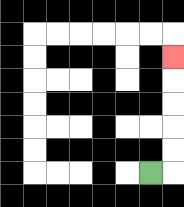{'start': '[6, 7]', 'end': '[7, 2]', 'path_directions': 'R,U,U,U,U,U', 'path_coordinates': '[[6, 7], [7, 7], [7, 6], [7, 5], [7, 4], [7, 3], [7, 2]]'}